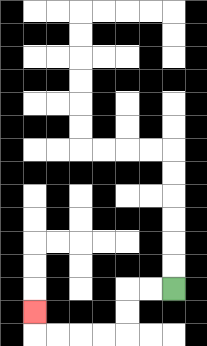{'start': '[7, 12]', 'end': '[1, 13]', 'path_directions': 'L,L,D,D,L,L,L,L,U', 'path_coordinates': '[[7, 12], [6, 12], [5, 12], [5, 13], [5, 14], [4, 14], [3, 14], [2, 14], [1, 14], [1, 13]]'}